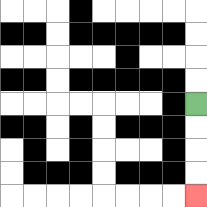{'start': '[8, 4]', 'end': '[8, 8]', 'path_directions': 'D,D,D,D', 'path_coordinates': '[[8, 4], [8, 5], [8, 6], [8, 7], [8, 8]]'}